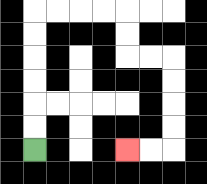{'start': '[1, 6]', 'end': '[5, 6]', 'path_directions': 'U,U,U,U,U,U,R,R,R,R,D,D,R,R,D,D,D,D,L,L', 'path_coordinates': '[[1, 6], [1, 5], [1, 4], [1, 3], [1, 2], [1, 1], [1, 0], [2, 0], [3, 0], [4, 0], [5, 0], [5, 1], [5, 2], [6, 2], [7, 2], [7, 3], [7, 4], [7, 5], [7, 6], [6, 6], [5, 6]]'}